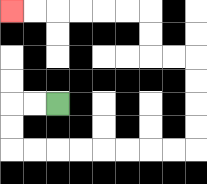{'start': '[2, 4]', 'end': '[0, 0]', 'path_directions': 'L,L,D,D,R,R,R,R,R,R,R,R,U,U,U,U,L,L,U,U,L,L,L,L,L,L', 'path_coordinates': '[[2, 4], [1, 4], [0, 4], [0, 5], [0, 6], [1, 6], [2, 6], [3, 6], [4, 6], [5, 6], [6, 6], [7, 6], [8, 6], [8, 5], [8, 4], [8, 3], [8, 2], [7, 2], [6, 2], [6, 1], [6, 0], [5, 0], [4, 0], [3, 0], [2, 0], [1, 0], [0, 0]]'}